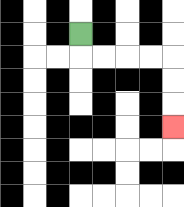{'start': '[3, 1]', 'end': '[7, 5]', 'path_directions': 'D,R,R,R,R,D,D,D', 'path_coordinates': '[[3, 1], [3, 2], [4, 2], [5, 2], [6, 2], [7, 2], [7, 3], [7, 4], [7, 5]]'}